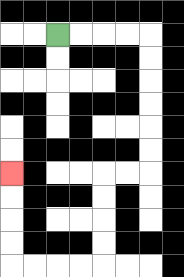{'start': '[2, 1]', 'end': '[0, 7]', 'path_directions': 'R,R,R,R,D,D,D,D,D,D,L,L,D,D,D,D,L,L,L,L,U,U,U,U', 'path_coordinates': '[[2, 1], [3, 1], [4, 1], [5, 1], [6, 1], [6, 2], [6, 3], [6, 4], [6, 5], [6, 6], [6, 7], [5, 7], [4, 7], [4, 8], [4, 9], [4, 10], [4, 11], [3, 11], [2, 11], [1, 11], [0, 11], [0, 10], [0, 9], [0, 8], [0, 7]]'}